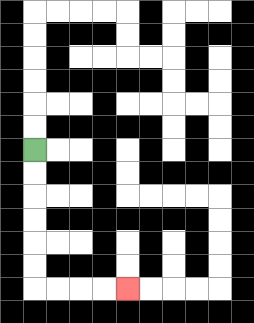{'start': '[1, 6]', 'end': '[5, 12]', 'path_directions': 'D,D,D,D,D,D,R,R,R,R', 'path_coordinates': '[[1, 6], [1, 7], [1, 8], [1, 9], [1, 10], [1, 11], [1, 12], [2, 12], [3, 12], [4, 12], [5, 12]]'}